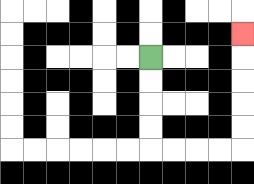{'start': '[6, 2]', 'end': '[10, 1]', 'path_directions': 'D,D,D,D,R,R,R,R,U,U,U,U,U', 'path_coordinates': '[[6, 2], [6, 3], [6, 4], [6, 5], [6, 6], [7, 6], [8, 6], [9, 6], [10, 6], [10, 5], [10, 4], [10, 3], [10, 2], [10, 1]]'}